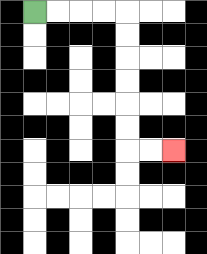{'start': '[1, 0]', 'end': '[7, 6]', 'path_directions': 'R,R,R,R,D,D,D,D,D,D,R,R', 'path_coordinates': '[[1, 0], [2, 0], [3, 0], [4, 0], [5, 0], [5, 1], [5, 2], [5, 3], [5, 4], [5, 5], [5, 6], [6, 6], [7, 6]]'}